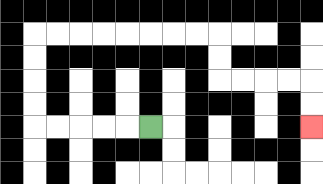{'start': '[6, 5]', 'end': '[13, 5]', 'path_directions': 'L,L,L,L,L,U,U,U,U,R,R,R,R,R,R,R,R,D,D,R,R,R,R,D,D', 'path_coordinates': '[[6, 5], [5, 5], [4, 5], [3, 5], [2, 5], [1, 5], [1, 4], [1, 3], [1, 2], [1, 1], [2, 1], [3, 1], [4, 1], [5, 1], [6, 1], [7, 1], [8, 1], [9, 1], [9, 2], [9, 3], [10, 3], [11, 3], [12, 3], [13, 3], [13, 4], [13, 5]]'}